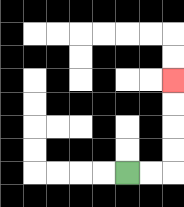{'start': '[5, 7]', 'end': '[7, 3]', 'path_directions': 'R,R,U,U,U,U', 'path_coordinates': '[[5, 7], [6, 7], [7, 7], [7, 6], [7, 5], [7, 4], [7, 3]]'}